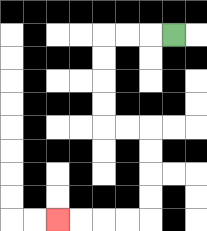{'start': '[7, 1]', 'end': '[2, 9]', 'path_directions': 'L,L,L,D,D,D,D,R,R,D,D,D,D,L,L,L,L', 'path_coordinates': '[[7, 1], [6, 1], [5, 1], [4, 1], [4, 2], [4, 3], [4, 4], [4, 5], [5, 5], [6, 5], [6, 6], [6, 7], [6, 8], [6, 9], [5, 9], [4, 9], [3, 9], [2, 9]]'}